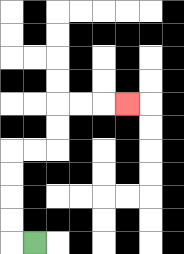{'start': '[1, 10]', 'end': '[5, 4]', 'path_directions': 'L,U,U,U,U,R,R,U,U,R,R,R', 'path_coordinates': '[[1, 10], [0, 10], [0, 9], [0, 8], [0, 7], [0, 6], [1, 6], [2, 6], [2, 5], [2, 4], [3, 4], [4, 4], [5, 4]]'}